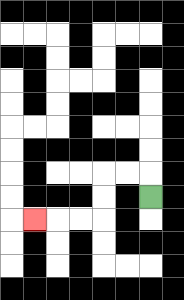{'start': '[6, 8]', 'end': '[1, 9]', 'path_directions': 'U,L,L,D,D,L,L,L', 'path_coordinates': '[[6, 8], [6, 7], [5, 7], [4, 7], [4, 8], [4, 9], [3, 9], [2, 9], [1, 9]]'}